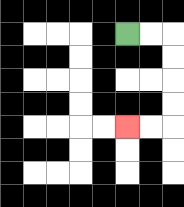{'start': '[5, 1]', 'end': '[5, 5]', 'path_directions': 'R,R,D,D,D,D,L,L', 'path_coordinates': '[[5, 1], [6, 1], [7, 1], [7, 2], [7, 3], [7, 4], [7, 5], [6, 5], [5, 5]]'}